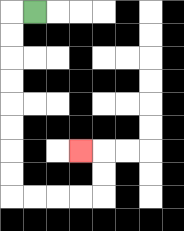{'start': '[1, 0]', 'end': '[3, 6]', 'path_directions': 'L,D,D,D,D,D,D,D,D,R,R,R,R,U,U,L', 'path_coordinates': '[[1, 0], [0, 0], [0, 1], [0, 2], [0, 3], [0, 4], [0, 5], [0, 6], [0, 7], [0, 8], [1, 8], [2, 8], [3, 8], [4, 8], [4, 7], [4, 6], [3, 6]]'}